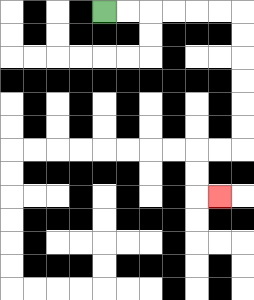{'start': '[4, 0]', 'end': '[9, 8]', 'path_directions': 'R,R,R,R,R,R,D,D,D,D,D,D,L,L,D,D,R', 'path_coordinates': '[[4, 0], [5, 0], [6, 0], [7, 0], [8, 0], [9, 0], [10, 0], [10, 1], [10, 2], [10, 3], [10, 4], [10, 5], [10, 6], [9, 6], [8, 6], [8, 7], [8, 8], [9, 8]]'}